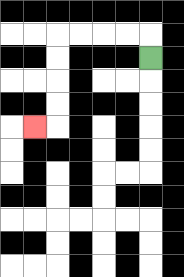{'start': '[6, 2]', 'end': '[1, 5]', 'path_directions': 'U,L,L,L,L,D,D,D,D,L', 'path_coordinates': '[[6, 2], [6, 1], [5, 1], [4, 1], [3, 1], [2, 1], [2, 2], [2, 3], [2, 4], [2, 5], [1, 5]]'}